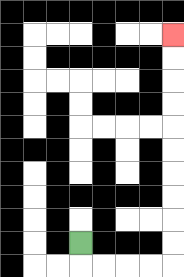{'start': '[3, 10]', 'end': '[7, 1]', 'path_directions': 'D,R,R,R,R,U,U,U,U,U,U,U,U,U,U', 'path_coordinates': '[[3, 10], [3, 11], [4, 11], [5, 11], [6, 11], [7, 11], [7, 10], [7, 9], [7, 8], [7, 7], [7, 6], [7, 5], [7, 4], [7, 3], [7, 2], [7, 1]]'}